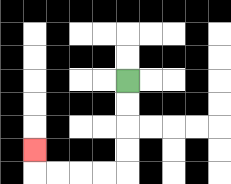{'start': '[5, 3]', 'end': '[1, 6]', 'path_directions': 'D,D,D,D,L,L,L,L,U', 'path_coordinates': '[[5, 3], [5, 4], [5, 5], [5, 6], [5, 7], [4, 7], [3, 7], [2, 7], [1, 7], [1, 6]]'}